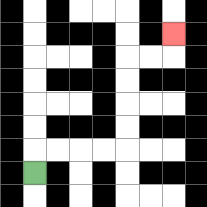{'start': '[1, 7]', 'end': '[7, 1]', 'path_directions': 'U,R,R,R,R,U,U,U,U,R,R,U', 'path_coordinates': '[[1, 7], [1, 6], [2, 6], [3, 6], [4, 6], [5, 6], [5, 5], [5, 4], [5, 3], [5, 2], [6, 2], [7, 2], [7, 1]]'}